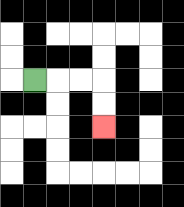{'start': '[1, 3]', 'end': '[4, 5]', 'path_directions': 'R,R,R,D,D', 'path_coordinates': '[[1, 3], [2, 3], [3, 3], [4, 3], [4, 4], [4, 5]]'}